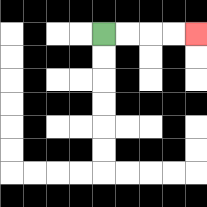{'start': '[4, 1]', 'end': '[8, 1]', 'path_directions': 'R,R,R,R', 'path_coordinates': '[[4, 1], [5, 1], [6, 1], [7, 1], [8, 1]]'}